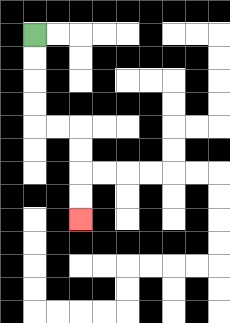{'start': '[1, 1]', 'end': '[3, 9]', 'path_directions': 'D,D,D,D,R,R,D,D,D,D', 'path_coordinates': '[[1, 1], [1, 2], [1, 3], [1, 4], [1, 5], [2, 5], [3, 5], [3, 6], [3, 7], [3, 8], [3, 9]]'}